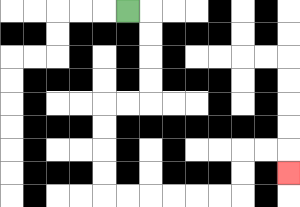{'start': '[5, 0]', 'end': '[12, 7]', 'path_directions': 'R,D,D,D,D,L,L,D,D,D,D,R,R,R,R,R,R,U,U,R,R,D', 'path_coordinates': '[[5, 0], [6, 0], [6, 1], [6, 2], [6, 3], [6, 4], [5, 4], [4, 4], [4, 5], [4, 6], [4, 7], [4, 8], [5, 8], [6, 8], [7, 8], [8, 8], [9, 8], [10, 8], [10, 7], [10, 6], [11, 6], [12, 6], [12, 7]]'}